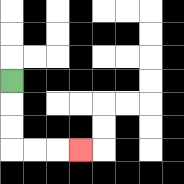{'start': '[0, 3]', 'end': '[3, 6]', 'path_directions': 'D,D,D,R,R,R', 'path_coordinates': '[[0, 3], [0, 4], [0, 5], [0, 6], [1, 6], [2, 6], [3, 6]]'}